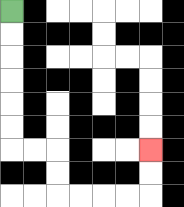{'start': '[0, 0]', 'end': '[6, 6]', 'path_directions': 'D,D,D,D,D,D,R,R,D,D,R,R,R,R,U,U', 'path_coordinates': '[[0, 0], [0, 1], [0, 2], [0, 3], [0, 4], [0, 5], [0, 6], [1, 6], [2, 6], [2, 7], [2, 8], [3, 8], [4, 8], [5, 8], [6, 8], [6, 7], [6, 6]]'}